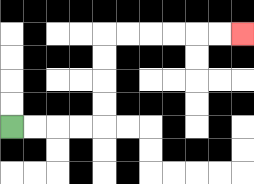{'start': '[0, 5]', 'end': '[10, 1]', 'path_directions': 'R,R,R,R,U,U,U,U,R,R,R,R,R,R', 'path_coordinates': '[[0, 5], [1, 5], [2, 5], [3, 5], [4, 5], [4, 4], [4, 3], [4, 2], [4, 1], [5, 1], [6, 1], [7, 1], [8, 1], [9, 1], [10, 1]]'}